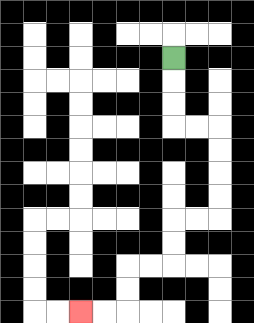{'start': '[7, 2]', 'end': '[3, 13]', 'path_directions': 'D,D,D,R,R,D,D,D,D,L,L,D,D,L,L,D,D,L,L', 'path_coordinates': '[[7, 2], [7, 3], [7, 4], [7, 5], [8, 5], [9, 5], [9, 6], [9, 7], [9, 8], [9, 9], [8, 9], [7, 9], [7, 10], [7, 11], [6, 11], [5, 11], [5, 12], [5, 13], [4, 13], [3, 13]]'}